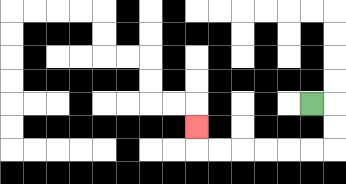{'start': '[13, 4]', 'end': '[8, 5]', 'path_directions': 'R,D,D,L,L,L,L,L,L,U', 'path_coordinates': '[[13, 4], [14, 4], [14, 5], [14, 6], [13, 6], [12, 6], [11, 6], [10, 6], [9, 6], [8, 6], [8, 5]]'}